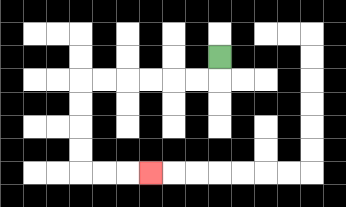{'start': '[9, 2]', 'end': '[6, 7]', 'path_directions': 'D,L,L,L,L,L,L,D,D,D,D,R,R,R', 'path_coordinates': '[[9, 2], [9, 3], [8, 3], [7, 3], [6, 3], [5, 3], [4, 3], [3, 3], [3, 4], [3, 5], [3, 6], [3, 7], [4, 7], [5, 7], [6, 7]]'}